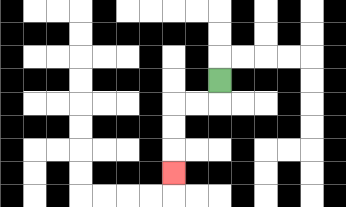{'start': '[9, 3]', 'end': '[7, 7]', 'path_directions': 'D,L,L,D,D,D', 'path_coordinates': '[[9, 3], [9, 4], [8, 4], [7, 4], [7, 5], [7, 6], [7, 7]]'}